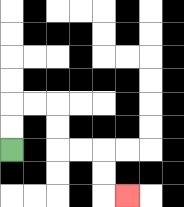{'start': '[0, 6]', 'end': '[5, 8]', 'path_directions': 'U,U,R,R,D,D,R,R,D,D,R', 'path_coordinates': '[[0, 6], [0, 5], [0, 4], [1, 4], [2, 4], [2, 5], [2, 6], [3, 6], [4, 6], [4, 7], [4, 8], [5, 8]]'}